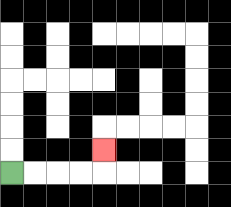{'start': '[0, 7]', 'end': '[4, 6]', 'path_directions': 'R,R,R,R,U', 'path_coordinates': '[[0, 7], [1, 7], [2, 7], [3, 7], [4, 7], [4, 6]]'}